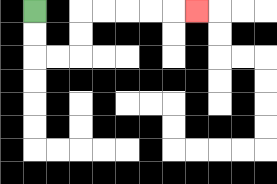{'start': '[1, 0]', 'end': '[8, 0]', 'path_directions': 'D,D,R,R,U,U,R,R,R,R,R', 'path_coordinates': '[[1, 0], [1, 1], [1, 2], [2, 2], [3, 2], [3, 1], [3, 0], [4, 0], [5, 0], [6, 0], [7, 0], [8, 0]]'}